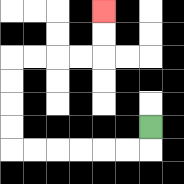{'start': '[6, 5]', 'end': '[4, 0]', 'path_directions': 'D,L,L,L,L,L,L,U,U,U,U,R,R,R,R,U,U', 'path_coordinates': '[[6, 5], [6, 6], [5, 6], [4, 6], [3, 6], [2, 6], [1, 6], [0, 6], [0, 5], [0, 4], [0, 3], [0, 2], [1, 2], [2, 2], [3, 2], [4, 2], [4, 1], [4, 0]]'}